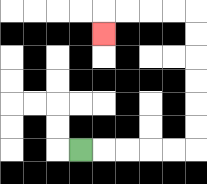{'start': '[3, 6]', 'end': '[4, 1]', 'path_directions': 'R,R,R,R,R,U,U,U,U,U,U,L,L,L,L,D', 'path_coordinates': '[[3, 6], [4, 6], [5, 6], [6, 6], [7, 6], [8, 6], [8, 5], [8, 4], [8, 3], [8, 2], [8, 1], [8, 0], [7, 0], [6, 0], [5, 0], [4, 0], [4, 1]]'}